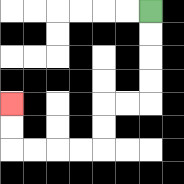{'start': '[6, 0]', 'end': '[0, 4]', 'path_directions': 'D,D,D,D,L,L,D,D,L,L,L,L,U,U', 'path_coordinates': '[[6, 0], [6, 1], [6, 2], [6, 3], [6, 4], [5, 4], [4, 4], [4, 5], [4, 6], [3, 6], [2, 6], [1, 6], [0, 6], [0, 5], [0, 4]]'}